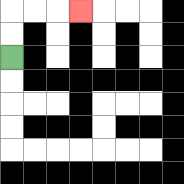{'start': '[0, 2]', 'end': '[3, 0]', 'path_directions': 'U,U,R,R,R', 'path_coordinates': '[[0, 2], [0, 1], [0, 0], [1, 0], [2, 0], [3, 0]]'}